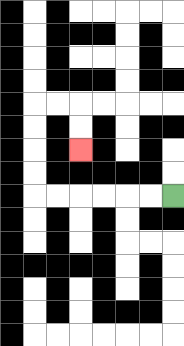{'start': '[7, 8]', 'end': '[3, 6]', 'path_directions': 'L,L,L,L,L,L,U,U,U,U,R,R,D,D', 'path_coordinates': '[[7, 8], [6, 8], [5, 8], [4, 8], [3, 8], [2, 8], [1, 8], [1, 7], [1, 6], [1, 5], [1, 4], [2, 4], [3, 4], [3, 5], [3, 6]]'}